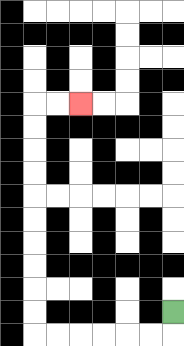{'start': '[7, 13]', 'end': '[3, 4]', 'path_directions': 'D,L,L,L,L,L,L,U,U,U,U,U,U,U,U,U,U,R,R', 'path_coordinates': '[[7, 13], [7, 14], [6, 14], [5, 14], [4, 14], [3, 14], [2, 14], [1, 14], [1, 13], [1, 12], [1, 11], [1, 10], [1, 9], [1, 8], [1, 7], [1, 6], [1, 5], [1, 4], [2, 4], [3, 4]]'}